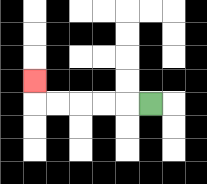{'start': '[6, 4]', 'end': '[1, 3]', 'path_directions': 'L,L,L,L,L,U', 'path_coordinates': '[[6, 4], [5, 4], [4, 4], [3, 4], [2, 4], [1, 4], [1, 3]]'}